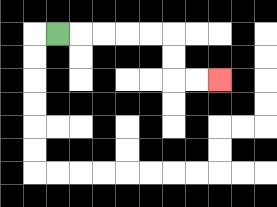{'start': '[2, 1]', 'end': '[9, 3]', 'path_directions': 'R,R,R,R,R,D,D,R,R', 'path_coordinates': '[[2, 1], [3, 1], [4, 1], [5, 1], [6, 1], [7, 1], [7, 2], [7, 3], [8, 3], [9, 3]]'}